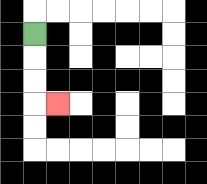{'start': '[1, 1]', 'end': '[2, 4]', 'path_directions': 'D,D,D,R', 'path_coordinates': '[[1, 1], [1, 2], [1, 3], [1, 4], [2, 4]]'}